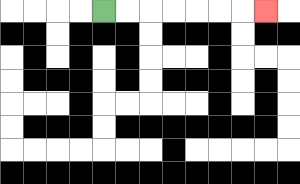{'start': '[4, 0]', 'end': '[11, 0]', 'path_directions': 'R,R,R,R,R,R,R', 'path_coordinates': '[[4, 0], [5, 0], [6, 0], [7, 0], [8, 0], [9, 0], [10, 0], [11, 0]]'}